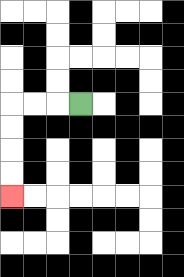{'start': '[3, 4]', 'end': '[0, 8]', 'path_directions': 'L,L,L,D,D,D,D', 'path_coordinates': '[[3, 4], [2, 4], [1, 4], [0, 4], [0, 5], [0, 6], [0, 7], [0, 8]]'}